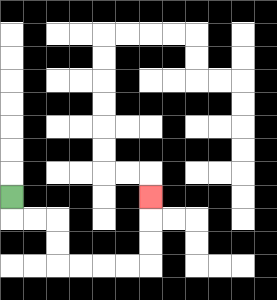{'start': '[0, 8]', 'end': '[6, 8]', 'path_directions': 'D,R,R,D,D,R,R,R,R,U,U,U', 'path_coordinates': '[[0, 8], [0, 9], [1, 9], [2, 9], [2, 10], [2, 11], [3, 11], [4, 11], [5, 11], [6, 11], [6, 10], [6, 9], [6, 8]]'}